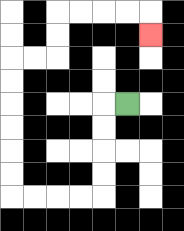{'start': '[5, 4]', 'end': '[6, 1]', 'path_directions': 'L,D,D,D,D,L,L,L,L,U,U,U,U,U,U,R,R,U,U,R,R,R,R,D', 'path_coordinates': '[[5, 4], [4, 4], [4, 5], [4, 6], [4, 7], [4, 8], [3, 8], [2, 8], [1, 8], [0, 8], [0, 7], [0, 6], [0, 5], [0, 4], [0, 3], [0, 2], [1, 2], [2, 2], [2, 1], [2, 0], [3, 0], [4, 0], [5, 0], [6, 0], [6, 1]]'}